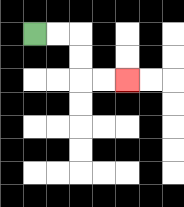{'start': '[1, 1]', 'end': '[5, 3]', 'path_directions': 'R,R,D,D,R,R', 'path_coordinates': '[[1, 1], [2, 1], [3, 1], [3, 2], [3, 3], [4, 3], [5, 3]]'}